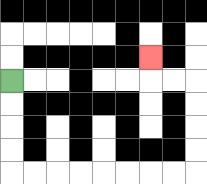{'start': '[0, 3]', 'end': '[6, 2]', 'path_directions': 'D,D,D,D,R,R,R,R,R,R,R,R,U,U,U,U,L,L,U', 'path_coordinates': '[[0, 3], [0, 4], [0, 5], [0, 6], [0, 7], [1, 7], [2, 7], [3, 7], [4, 7], [5, 7], [6, 7], [7, 7], [8, 7], [8, 6], [8, 5], [8, 4], [8, 3], [7, 3], [6, 3], [6, 2]]'}